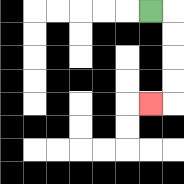{'start': '[6, 0]', 'end': '[6, 4]', 'path_directions': 'R,D,D,D,D,L', 'path_coordinates': '[[6, 0], [7, 0], [7, 1], [7, 2], [7, 3], [7, 4], [6, 4]]'}